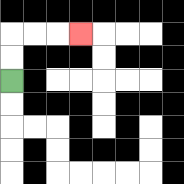{'start': '[0, 3]', 'end': '[3, 1]', 'path_directions': 'U,U,R,R,R', 'path_coordinates': '[[0, 3], [0, 2], [0, 1], [1, 1], [2, 1], [3, 1]]'}